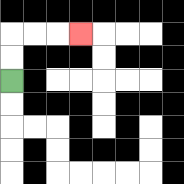{'start': '[0, 3]', 'end': '[3, 1]', 'path_directions': 'U,U,R,R,R', 'path_coordinates': '[[0, 3], [0, 2], [0, 1], [1, 1], [2, 1], [3, 1]]'}